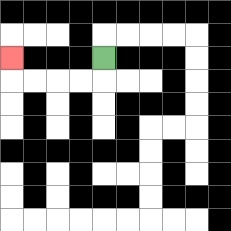{'start': '[4, 2]', 'end': '[0, 2]', 'path_directions': 'D,L,L,L,L,U', 'path_coordinates': '[[4, 2], [4, 3], [3, 3], [2, 3], [1, 3], [0, 3], [0, 2]]'}